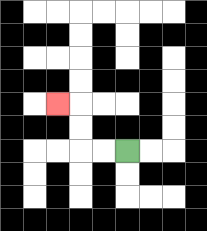{'start': '[5, 6]', 'end': '[2, 4]', 'path_directions': 'L,L,U,U,L', 'path_coordinates': '[[5, 6], [4, 6], [3, 6], [3, 5], [3, 4], [2, 4]]'}